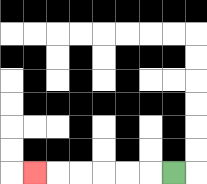{'start': '[7, 7]', 'end': '[1, 7]', 'path_directions': 'L,L,L,L,L,L', 'path_coordinates': '[[7, 7], [6, 7], [5, 7], [4, 7], [3, 7], [2, 7], [1, 7]]'}